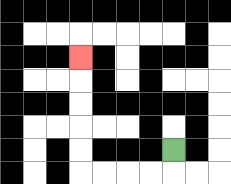{'start': '[7, 6]', 'end': '[3, 2]', 'path_directions': 'D,L,L,L,L,U,U,U,U,U', 'path_coordinates': '[[7, 6], [7, 7], [6, 7], [5, 7], [4, 7], [3, 7], [3, 6], [3, 5], [3, 4], [3, 3], [3, 2]]'}